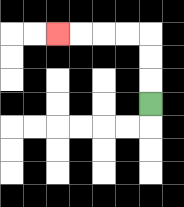{'start': '[6, 4]', 'end': '[2, 1]', 'path_directions': 'U,U,U,L,L,L,L', 'path_coordinates': '[[6, 4], [6, 3], [6, 2], [6, 1], [5, 1], [4, 1], [3, 1], [2, 1]]'}